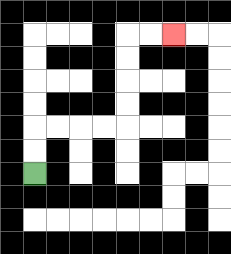{'start': '[1, 7]', 'end': '[7, 1]', 'path_directions': 'U,U,R,R,R,R,U,U,U,U,R,R', 'path_coordinates': '[[1, 7], [1, 6], [1, 5], [2, 5], [3, 5], [4, 5], [5, 5], [5, 4], [5, 3], [5, 2], [5, 1], [6, 1], [7, 1]]'}